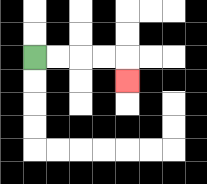{'start': '[1, 2]', 'end': '[5, 3]', 'path_directions': 'R,R,R,R,D', 'path_coordinates': '[[1, 2], [2, 2], [3, 2], [4, 2], [5, 2], [5, 3]]'}